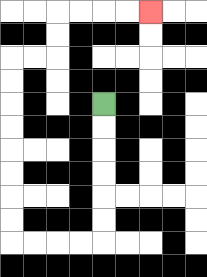{'start': '[4, 4]', 'end': '[6, 0]', 'path_directions': 'D,D,D,D,D,D,L,L,L,L,U,U,U,U,U,U,U,U,R,R,U,U,R,R,R,R', 'path_coordinates': '[[4, 4], [4, 5], [4, 6], [4, 7], [4, 8], [4, 9], [4, 10], [3, 10], [2, 10], [1, 10], [0, 10], [0, 9], [0, 8], [0, 7], [0, 6], [0, 5], [0, 4], [0, 3], [0, 2], [1, 2], [2, 2], [2, 1], [2, 0], [3, 0], [4, 0], [5, 0], [6, 0]]'}